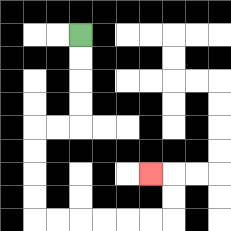{'start': '[3, 1]', 'end': '[6, 7]', 'path_directions': 'D,D,D,D,L,L,D,D,D,D,R,R,R,R,R,R,U,U,L', 'path_coordinates': '[[3, 1], [3, 2], [3, 3], [3, 4], [3, 5], [2, 5], [1, 5], [1, 6], [1, 7], [1, 8], [1, 9], [2, 9], [3, 9], [4, 9], [5, 9], [6, 9], [7, 9], [7, 8], [7, 7], [6, 7]]'}